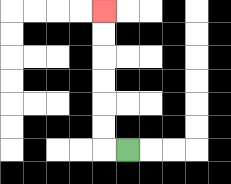{'start': '[5, 6]', 'end': '[4, 0]', 'path_directions': 'L,U,U,U,U,U,U', 'path_coordinates': '[[5, 6], [4, 6], [4, 5], [4, 4], [4, 3], [4, 2], [4, 1], [4, 0]]'}